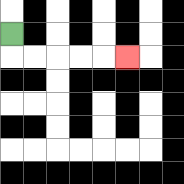{'start': '[0, 1]', 'end': '[5, 2]', 'path_directions': 'D,R,R,R,R,R', 'path_coordinates': '[[0, 1], [0, 2], [1, 2], [2, 2], [3, 2], [4, 2], [5, 2]]'}